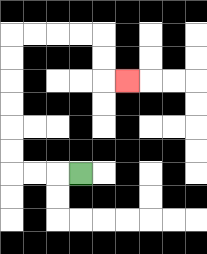{'start': '[3, 7]', 'end': '[5, 3]', 'path_directions': 'L,L,L,U,U,U,U,U,U,R,R,R,R,D,D,R', 'path_coordinates': '[[3, 7], [2, 7], [1, 7], [0, 7], [0, 6], [0, 5], [0, 4], [0, 3], [0, 2], [0, 1], [1, 1], [2, 1], [3, 1], [4, 1], [4, 2], [4, 3], [5, 3]]'}